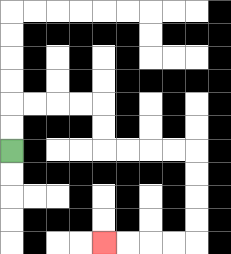{'start': '[0, 6]', 'end': '[4, 10]', 'path_directions': 'U,U,R,R,R,R,D,D,R,R,R,R,D,D,D,D,L,L,L,L', 'path_coordinates': '[[0, 6], [0, 5], [0, 4], [1, 4], [2, 4], [3, 4], [4, 4], [4, 5], [4, 6], [5, 6], [6, 6], [7, 6], [8, 6], [8, 7], [8, 8], [8, 9], [8, 10], [7, 10], [6, 10], [5, 10], [4, 10]]'}